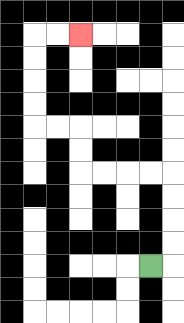{'start': '[6, 11]', 'end': '[3, 1]', 'path_directions': 'R,U,U,U,U,L,L,L,L,U,U,L,L,U,U,U,U,R,R', 'path_coordinates': '[[6, 11], [7, 11], [7, 10], [7, 9], [7, 8], [7, 7], [6, 7], [5, 7], [4, 7], [3, 7], [3, 6], [3, 5], [2, 5], [1, 5], [1, 4], [1, 3], [1, 2], [1, 1], [2, 1], [3, 1]]'}